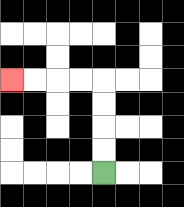{'start': '[4, 7]', 'end': '[0, 3]', 'path_directions': 'U,U,U,U,L,L,L,L', 'path_coordinates': '[[4, 7], [4, 6], [4, 5], [4, 4], [4, 3], [3, 3], [2, 3], [1, 3], [0, 3]]'}